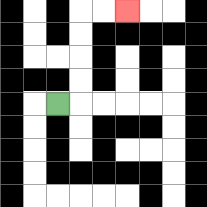{'start': '[2, 4]', 'end': '[5, 0]', 'path_directions': 'R,U,U,U,U,R,R', 'path_coordinates': '[[2, 4], [3, 4], [3, 3], [3, 2], [3, 1], [3, 0], [4, 0], [5, 0]]'}